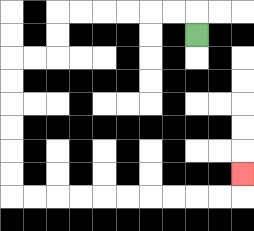{'start': '[8, 1]', 'end': '[10, 7]', 'path_directions': 'U,L,L,L,L,L,L,D,D,L,L,D,D,D,D,D,D,R,R,R,R,R,R,R,R,R,R,U', 'path_coordinates': '[[8, 1], [8, 0], [7, 0], [6, 0], [5, 0], [4, 0], [3, 0], [2, 0], [2, 1], [2, 2], [1, 2], [0, 2], [0, 3], [0, 4], [0, 5], [0, 6], [0, 7], [0, 8], [1, 8], [2, 8], [3, 8], [4, 8], [5, 8], [6, 8], [7, 8], [8, 8], [9, 8], [10, 8], [10, 7]]'}